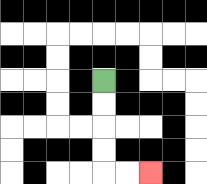{'start': '[4, 3]', 'end': '[6, 7]', 'path_directions': 'D,D,D,D,R,R', 'path_coordinates': '[[4, 3], [4, 4], [4, 5], [4, 6], [4, 7], [5, 7], [6, 7]]'}